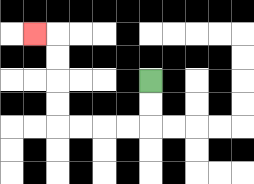{'start': '[6, 3]', 'end': '[1, 1]', 'path_directions': 'D,D,L,L,L,L,U,U,U,U,L', 'path_coordinates': '[[6, 3], [6, 4], [6, 5], [5, 5], [4, 5], [3, 5], [2, 5], [2, 4], [2, 3], [2, 2], [2, 1], [1, 1]]'}